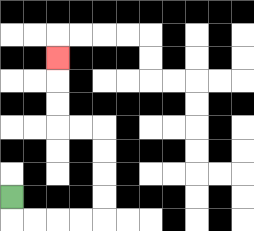{'start': '[0, 8]', 'end': '[2, 2]', 'path_directions': 'D,R,R,R,R,U,U,U,U,L,L,U,U,U', 'path_coordinates': '[[0, 8], [0, 9], [1, 9], [2, 9], [3, 9], [4, 9], [4, 8], [4, 7], [4, 6], [4, 5], [3, 5], [2, 5], [2, 4], [2, 3], [2, 2]]'}